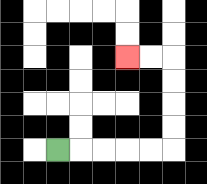{'start': '[2, 6]', 'end': '[5, 2]', 'path_directions': 'R,R,R,R,R,U,U,U,U,L,L', 'path_coordinates': '[[2, 6], [3, 6], [4, 6], [5, 6], [6, 6], [7, 6], [7, 5], [7, 4], [7, 3], [7, 2], [6, 2], [5, 2]]'}